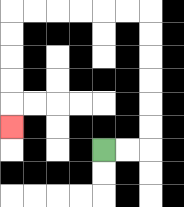{'start': '[4, 6]', 'end': '[0, 5]', 'path_directions': 'R,R,U,U,U,U,U,U,L,L,L,L,L,L,D,D,D,D,D', 'path_coordinates': '[[4, 6], [5, 6], [6, 6], [6, 5], [6, 4], [6, 3], [6, 2], [6, 1], [6, 0], [5, 0], [4, 0], [3, 0], [2, 0], [1, 0], [0, 0], [0, 1], [0, 2], [0, 3], [0, 4], [0, 5]]'}